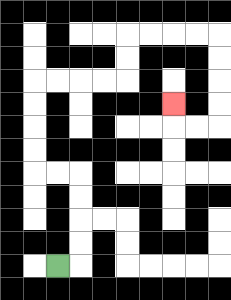{'start': '[2, 11]', 'end': '[7, 4]', 'path_directions': 'R,U,U,U,U,L,L,U,U,U,U,R,R,R,R,U,U,R,R,R,R,D,D,D,D,L,L,U', 'path_coordinates': '[[2, 11], [3, 11], [3, 10], [3, 9], [3, 8], [3, 7], [2, 7], [1, 7], [1, 6], [1, 5], [1, 4], [1, 3], [2, 3], [3, 3], [4, 3], [5, 3], [5, 2], [5, 1], [6, 1], [7, 1], [8, 1], [9, 1], [9, 2], [9, 3], [9, 4], [9, 5], [8, 5], [7, 5], [7, 4]]'}